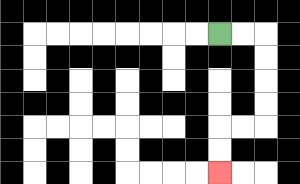{'start': '[9, 1]', 'end': '[9, 7]', 'path_directions': 'R,R,D,D,D,D,L,L,D,D', 'path_coordinates': '[[9, 1], [10, 1], [11, 1], [11, 2], [11, 3], [11, 4], [11, 5], [10, 5], [9, 5], [9, 6], [9, 7]]'}